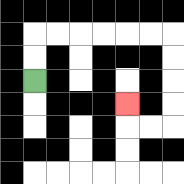{'start': '[1, 3]', 'end': '[5, 4]', 'path_directions': 'U,U,R,R,R,R,R,R,D,D,D,D,L,L,U', 'path_coordinates': '[[1, 3], [1, 2], [1, 1], [2, 1], [3, 1], [4, 1], [5, 1], [6, 1], [7, 1], [7, 2], [7, 3], [7, 4], [7, 5], [6, 5], [5, 5], [5, 4]]'}